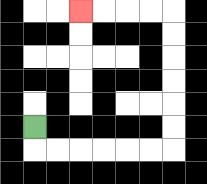{'start': '[1, 5]', 'end': '[3, 0]', 'path_directions': 'D,R,R,R,R,R,R,U,U,U,U,U,U,L,L,L,L', 'path_coordinates': '[[1, 5], [1, 6], [2, 6], [3, 6], [4, 6], [5, 6], [6, 6], [7, 6], [7, 5], [7, 4], [7, 3], [7, 2], [7, 1], [7, 0], [6, 0], [5, 0], [4, 0], [3, 0]]'}